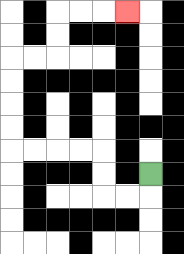{'start': '[6, 7]', 'end': '[5, 0]', 'path_directions': 'D,L,L,U,U,L,L,L,L,U,U,U,U,R,R,U,U,R,R,R', 'path_coordinates': '[[6, 7], [6, 8], [5, 8], [4, 8], [4, 7], [4, 6], [3, 6], [2, 6], [1, 6], [0, 6], [0, 5], [0, 4], [0, 3], [0, 2], [1, 2], [2, 2], [2, 1], [2, 0], [3, 0], [4, 0], [5, 0]]'}